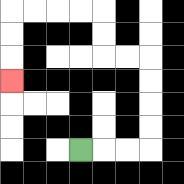{'start': '[3, 6]', 'end': '[0, 3]', 'path_directions': 'R,R,R,U,U,U,U,L,L,U,U,L,L,L,L,D,D,D', 'path_coordinates': '[[3, 6], [4, 6], [5, 6], [6, 6], [6, 5], [6, 4], [6, 3], [6, 2], [5, 2], [4, 2], [4, 1], [4, 0], [3, 0], [2, 0], [1, 0], [0, 0], [0, 1], [0, 2], [0, 3]]'}